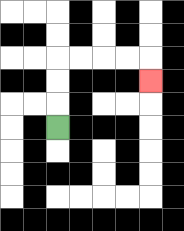{'start': '[2, 5]', 'end': '[6, 3]', 'path_directions': 'U,U,U,R,R,R,R,D', 'path_coordinates': '[[2, 5], [2, 4], [2, 3], [2, 2], [3, 2], [4, 2], [5, 2], [6, 2], [6, 3]]'}